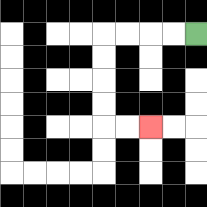{'start': '[8, 1]', 'end': '[6, 5]', 'path_directions': 'L,L,L,L,D,D,D,D,R,R', 'path_coordinates': '[[8, 1], [7, 1], [6, 1], [5, 1], [4, 1], [4, 2], [4, 3], [4, 4], [4, 5], [5, 5], [6, 5]]'}